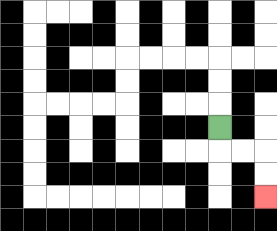{'start': '[9, 5]', 'end': '[11, 8]', 'path_directions': 'D,R,R,D,D', 'path_coordinates': '[[9, 5], [9, 6], [10, 6], [11, 6], [11, 7], [11, 8]]'}